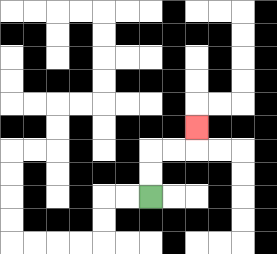{'start': '[6, 8]', 'end': '[8, 5]', 'path_directions': 'U,U,R,R,U', 'path_coordinates': '[[6, 8], [6, 7], [6, 6], [7, 6], [8, 6], [8, 5]]'}